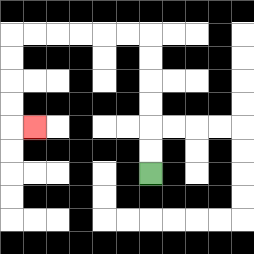{'start': '[6, 7]', 'end': '[1, 5]', 'path_directions': 'U,U,U,U,U,U,L,L,L,L,L,L,D,D,D,D,R', 'path_coordinates': '[[6, 7], [6, 6], [6, 5], [6, 4], [6, 3], [6, 2], [6, 1], [5, 1], [4, 1], [3, 1], [2, 1], [1, 1], [0, 1], [0, 2], [0, 3], [0, 4], [0, 5], [1, 5]]'}